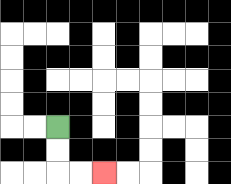{'start': '[2, 5]', 'end': '[4, 7]', 'path_directions': 'D,D,R,R', 'path_coordinates': '[[2, 5], [2, 6], [2, 7], [3, 7], [4, 7]]'}